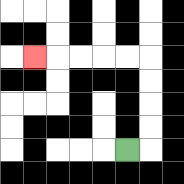{'start': '[5, 6]', 'end': '[1, 2]', 'path_directions': 'R,U,U,U,U,L,L,L,L,L', 'path_coordinates': '[[5, 6], [6, 6], [6, 5], [6, 4], [6, 3], [6, 2], [5, 2], [4, 2], [3, 2], [2, 2], [1, 2]]'}